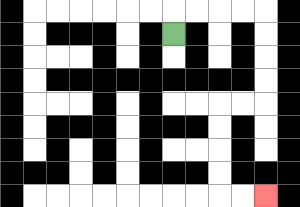{'start': '[7, 1]', 'end': '[11, 8]', 'path_directions': 'U,R,R,R,R,D,D,D,D,L,L,D,D,D,D,R,R', 'path_coordinates': '[[7, 1], [7, 0], [8, 0], [9, 0], [10, 0], [11, 0], [11, 1], [11, 2], [11, 3], [11, 4], [10, 4], [9, 4], [9, 5], [9, 6], [9, 7], [9, 8], [10, 8], [11, 8]]'}